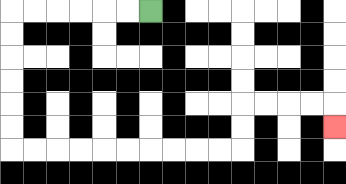{'start': '[6, 0]', 'end': '[14, 5]', 'path_directions': 'L,L,L,L,L,L,D,D,D,D,D,D,R,R,R,R,R,R,R,R,R,R,U,U,R,R,R,R,D', 'path_coordinates': '[[6, 0], [5, 0], [4, 0], [3, 0], [2, 0], [1, 0], [0, 0], [0, 1], [0, 2], [0, 3], [0, 4], [0, 5], [0, 6], [1, 6], [2, 6], [3, 6], [4, 6], [5, 6], [6, 6], [7, 6], [8, 6], [9, 6], [10, 6], [10, 5], [10, 4], [11, 4], [12, 4], [13, 4], [14, 4], [14, 5]]'}